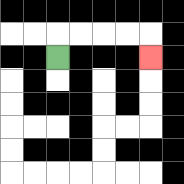{'start': '[2, 2]', 'end': '[6, 2]', 'path_directions': 'U,R,R,R,R,D', 'path_coordinates': '[[2, 2], [2, 1], [3, 1], [4, 1], [5, 1], [6, 1], [6, 2]]'}